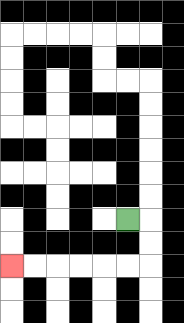{'start': '[5, 9]', 'end': '[0, 11]', 'path_directions': 'R,D,D,L,L,L,L,L,L', 'path_coordinates': '[[5, 9], [6, 9], [6, 10], [6, 11], [5, 11], [4, 11], [3, 11], [2, 11], [1, 11], [0, 11]]'}